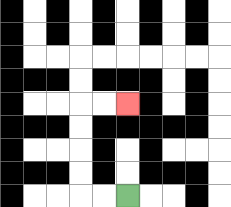{'start': '[5, 8]', 'end': '[5, 4]', 'path_directions': 'L,L,U,U,U,U,R,R', 'path_coordinates': '[[5, 8], [4, 8], [3, 8], [3, 7], [3, 6], [3, 5], [3, 4], [4, 4], [5, 4]]'}